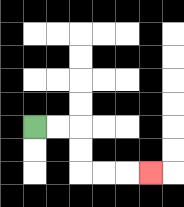{'start': '[1, 5]', 'end': '[6, 7]', 'path_directions': 'R,R,D,D,R,R,R', 'path_coordinates': '[[1, 5], [2, 5], [3, 5], [3, 6], [3, 7], [4, 7], [5, 7], [6, 7]]'}